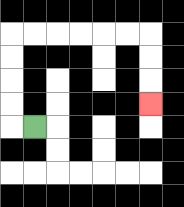{'start': '[1, 5]', 'end': '[6, 4]', 'path_directions': 'L,U,U,U,U,R,R,R,R,R,R,D,D,D', 'path_coordinates': '[[1, 5], [0, 5], [0, 4], [0, 3], [0, 2], [0, 1], [1, 1], [2, 1], [3, 1], [4, 1], [5, 1], [6, 1], [6, 2], [6, 3], [6, 4]]'}